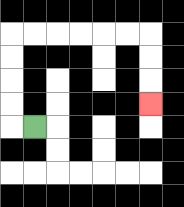{'start': '[1, 5]', 'end': '[6, 4]', 'path_directions': 'L,U,U,U,U,R,R,R,R,R,R,D,D,D', 'path_coordinates': '[[1, 5], [0, 5], [0, 4], [0, 3], [0, 2], [0, 1], [1, 1], [2, 1], [3, 1], [4, 1], [5, 1], [6, 1], [6, 2], [6, 3], [6, 4]]'}